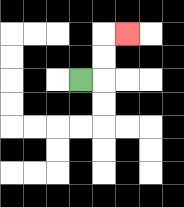{'start': '[3, 3]', 'end': '[5, 1]', 'path_directions': 'R,U,U,R', 'path_coordinates': '[[3, 3], [4, 3], [4, 2], [4, 1], [5, 1]]'}